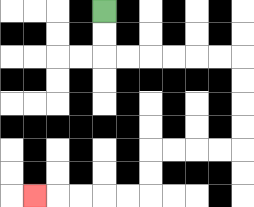{'start': '[4, 0]', 'end': '[1, 8]', 'path_directions': 'D,D,R,R,R,R,R,R,D,D,D,D,L,L,L,L,D,D,L,L,L,L,L', 'path_coordinates': '[[4, 0], [4, 1], [4, 2], [5, 2], [6, 2], [7, 2], [8, 2], [9, 2], [10, 2], [10, 3], [10, 4], [10, 5], [10, 6], [9, 6], [8, 6], [7, 6], [6, 6], [6, 7], [6, 8], [5, 8], [4, 8], [3, 8], [2, 8], [1, 8]]'}